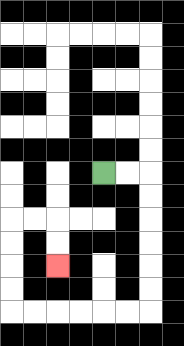{'start': '[4, 7]', 'end': '[2, 11]', 'path_directions': 'R,R,D,D,D,D,D,D,L,L,L,L,L,L,U,U,U,U,R,R,D,D', 'path_coordinates': '[[4, 7], [5, 7], [6, 7], [6, 8], [6, 9], [6, 10], [6, 11], [6, 12], [6, 13], [5, 13], [4, 13], [3, 13], [2, 13], [1, 13], [0, 13], [0, 12], [0, 11], [0, 10], [0, 9], [1, 9], [2, 9], [2, 10], [2, 11]]'}